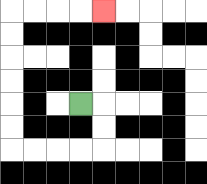{'start': '[3, 4]', 'end': '[4, 0]', 'path_directions': 'R,D,D,L,L,L,L,U,U,U,U,U,U,R,R,R,R', 'path_coordinates': '[[3, 4], [4, 4], [4, 5], [4, 6], [3, 6], [2, 6], [1, 6], [0, 6], [0, 5], [0, 4], [0, 3], [0, 2], [0, 1], [0, 0], [1, 0], [2, 0], [3, 0], [4, 0]]'}